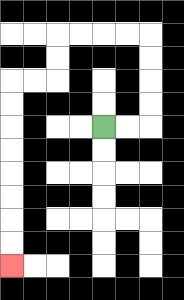{'start': '[4, 5]', 'end': '[0, 11]', 'path_directions': 'R,R,U,U,U,U,L,L,L,L,D,D,L,L,D,D,D,D,D,D,D,D', 'path_coordinates': '[[4, 5], [5, 5], [6, 5], [6, 4], [6, 3], [6, 2], [6, 1], [5, 1], [4, 1], [3, 1], [2, 1], [2, 2], [2, 3], [1, 3], [0, 3], [0, 4], [0, 5], [0, 6], [0, 7], [0, 8], [0, 9], [0, 10], [0, 11]]'}